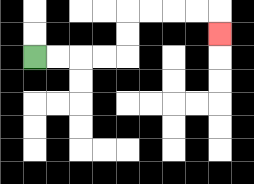{'start': '[1, 2]', 'end': '[9, 1]', 'path_directions': 'R,R,R,R,U,U,R,R,R,R,D', 'path_coordinates': '[[1, 2], [2, 2], [3, 2], [4, 2], [5, 2], [5, 1], [5, 0], [6, 0], [7, 0], [8, 0], [9, 0], [9, 1]]'}